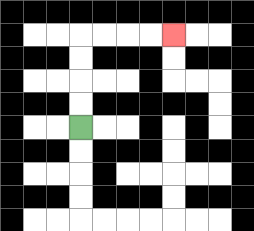{'start': '[3, 5]', 'end': '[7, 1]', 'path_directions': 'U,U,U,U,R,R,R,R', 'path_coordinates': '[[3, 5], [3, 4], [3, 3], [3, 2], [3, 1], [4, 1], [5, 1], [6, 1], [7, 1]]'}